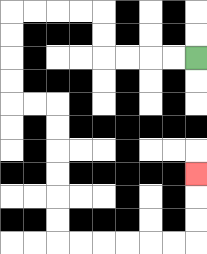{'start': '[8, 2]', 'end': '[8, 7]', 'path_directions': 'L,L,L,L,U,U,L,L,L,L,D,D,D,D,R,R,D,D,D,D,D,D,R,R,R,R,R,R,U,U,U', 'path_coordinates': '[[8, 2], [7, 2], [6, 2], [5, 2], [4, 2], [4, 1], [4, 0], [3, 0], [2, 0], [1, 0], [0, 0], [0, 1], [0, 2], [0, 3], [0, 4], [1, 4], [2, 4], [2, 5], [2, 6], [2, 7], [2, 8], [2, 9], [2, 10], [3, 10], [4, 10], [5, 10], [6, 10], [7, 10], [8, 10], [8, 9], [8, 8], [8, 7]]'}